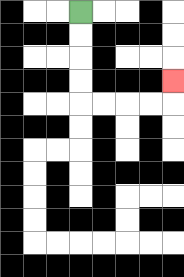{'start': '[3, 0]', 'end': '[7, 3]', 'path_directions': 'D,D,D,D,R,R,R,R,U', 'path_coordinates': '[[3, 0], [3, 1], [3, 2], [3, 3], [3, 4], [4, 4], [5, 4], [6, 4], [7, 4], [7, 3]]'}